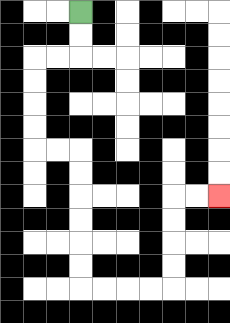{'start': '[3, 0]', 'end': '[9, 8]', 'path_directions': 'D,D,L,L,D,D,D,D,R,R,D,D,D,D,D,D,R,R,R,R,U,U,U,U,R,R', 'path_coordinates': '[[3, 0], [3, 1], [3, 2], [2, 2], [1, 2], [1, 3], [1, 4], [1, 5], [1, 6], [2, 6], [3, 6], [3, 7], [3, 8], [3, 9], [3, 10], [3, 11], [3, 12], [4, 12], [5, 12], [6, 12], [7, 12], [7, 11], [7, 10], [7, 9], [7, 8], [8, 8], [9, 8]]'}